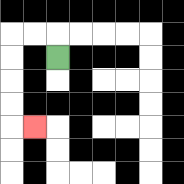{'start': '[2, 2]', 'end': '[1, 5]', 'path_directions': 'U,L,L,D,D,D,D,R', 'path_coordinates': '[[2, 2], [2, 1], [1, 1], [0, 1], [0, 2], [0, 3], [0, 4], [0, 5], [1, 5]]'}